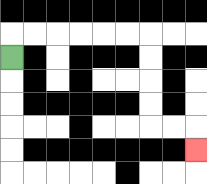{'start': '[0, 2]', 'end': '[8, 6]', 'path_directions': 'U,R,R,R,R,R,R,D,D,D,D,R,R,D', 'path_coordinates': '[[0, 2], [0, 1], [1, 1], [2, 1], [3, 1], [4, 1], [5, 1], [6, 1], [6, 2], [6, 3], [6, 4], [6, 5], [7, 5], [8, 5], [8, 6]]'}